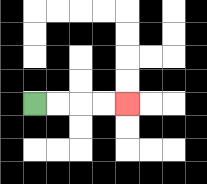{'start': '[1, 4]', 'end': '[5, 4]', 'path_directions': 'R,R,R,R', 'path_coordinates': '[[1, 4], [2, 4], [3, 4], [4, 4], [5, 4]]'}